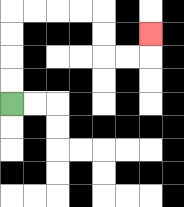{'start': '[0, 4]', 'end': '[6, 1]', 'path_directions': 'U,U,U,U,R,R,R,R,D,D,R,R,U', 'path_coordinates': '[[0, 4], [0, 3], [0, 2], [0, 1], [0, 0], [1, 0], [2, 0], [3, 0], [4, 0], [4, 1], [4, 2], [5, 2], [6, 2], [6, 1]]'}